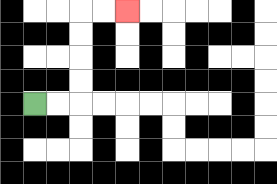{'start': '[1, 4]', 'end': '[5, 0]', 'path_directions': 'R,R,U,U,U,U,R,R', 'path_coordinates': '[[1, 4], [2, 4], [3, 4], [3, 3], [3, 2], [3, 1], [3, 0], [4, 0], [5, 0]]'}